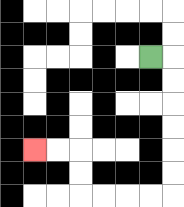{'start': '[6, 2]', 'end': '[1, 6]', 'path_directions': 'R,D,D,D,D,D,D,L,L,L,L,U,U,L,L', 'path_coordinates': '[[6, 2], [7, 2], [7, 3], [7, 4], [7, 5], [7, 6], [7, 7], [7, 8], [6, 8], [5, 8], [4, 8], [3, 8], [3, 7], [3, 6], [2, 6], [1, 6]]'}